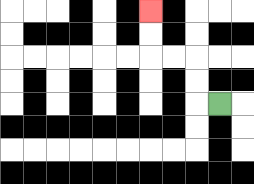{'start': '[9, 4]', 'end': '[6, 0]', 'path_directions': 'L,U,U,L,L,U,U', 'path_coordinates': '[[9, 4], [8, 4], [8, 3], [8, 2], [7, 2], [6, 2], [6, 1], [6, 0]]'}